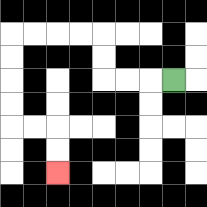{'start': '[7, 3]', 'end': '[2, 7]', 'path_directions': 'L,L,L,U,U,L,L,L,L,D,D,D,D,R,R,D,D', 'path_coordinates': '[[7, 3], [6, 3], [5, 3], [4, 3], [4, 2], [4, 1], [3, 1], [2, 1], [1, 1], [0, 1], [0, 2], [0, 3], [0, 4], [0, 5], [1, 5], [2, 5], [2, 6], [2, 7]]'}